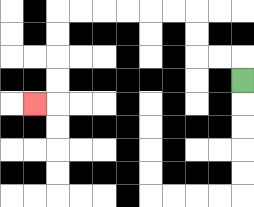{'start': '[10, 3]', 'end': '[1, 4]', 'path_directions': 'U,L,L,U,U,L,L,L,L,L,L,D,D,D,D,L', 'path_coordinates': '[[10, 3], [10, 2], [9, 2], [8, 2], [8, 1], [8, 0], [7, 0], [6, 0], [5, 0], [4, 0], [3, 0], [2, 0], [2, 1], [2, 2], [2, 3], [2, 4], [1, 4]]'}